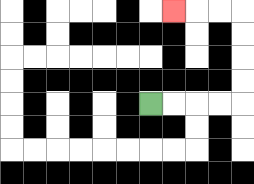{'start': '[6, 4]', 'end': '[7, 0]', 'path_directions': 'R,R,R,R,U,U,U,U,L,L,L', 'path_coordinates': '[[6, 4], [7, 4], [8, 4], [9, 4], [10, 4], [10, 3], [10, 2], [10, 1], [10, 0], [9, 0], [8, 0], [7, 0]]'}